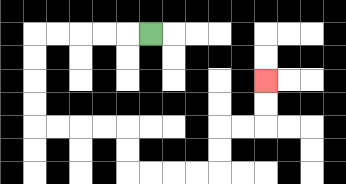{'start': '[6, 1]', 'end': '[11, 3]', 'path_directions': 'L,L,L,L,L,D,D,D,D,R,R,R,R,D,D,R,R,R,R,U,U,R,R,U,U', 'path_coordinates': '[[6, 1], [5, 1], [4, 1], [3, 1], [2, 1], [1, 1], [1, 2], [1, 3], [1, 4], [1, 5], [2, 5], [3, 5], [4, 5], [5, 5], [5, 6], [5, 7], [6, 7], [7, 7], [8, 7], [9, 7], [9, 6], [9, 5], [10, 5], [11, 5], [11, 4], [11, 3]]'}